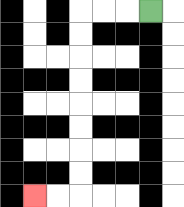{'start': '[6, 0]', 'end': '[1, 8]', 'path_directions': 'L,L,L,D,D,D,D,D,D,D,D,L,L', 'path_coordinates': '[[6, 0], [5, 0], [4, 0], [3, 0], [3, 1], [3, 2], [3, 3], [3, 4], [3, 5], [3, 6], [3, 7], [3, 8], [2, 8], [1, 8]]'}